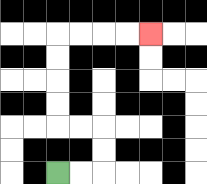{'start': '[2, 7]', 'end': '[6, 1]', 'path_directions': 'R,R,U,U,L,L,U,U,U,U,R,R,R,R', 'path_coordinates': '[[2, 7], [3, 7], [4, 7], [4, 6], [4, 5], [3, 5], [2, 5], [2, 4], [2, 3], [2, 2], [2, 1], [3, 1], [4, 1], [5, 1], [6, 1]]'}